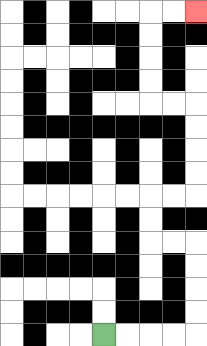{'start': '[4, 14]', 'end': '[8, 0]', 'path_directions': 'R,R,R,R,U,U,U,U,L,L,U,U,R,R,U,U,U,U,L,L,U,U,U,U,R,R', 'path_coordinates': '[[4, 14], [5, 14], [6, 14], [7, 14], [8, 14], [8, 13], [8, 12], [8, 11], [8, 10], [7, 10], [6, 10], [6, 9], [6, 8], [7, 8], [8, 8], [8, 7], [8, 6], [8, 5], [8, 4], [7, 4], [6, 4], [6, 3], [6, 2], [6, 1], [6, 0], [7, 0], [8, 0]]'}